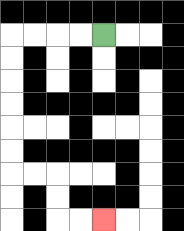{'start': '[4, 1]', 'end': '[4, 9]', 'path_directions': 'L,L,L,L,D,D,D,D,D,D,R,R,D,D,R,R', 'path_coordinates': '[[4, 1], [3, 1], [2, 1], [1, 1], [0, 1], [0, 2], [0, 3], [0, 4], [0, 5], [0, 6], [0, 7], [1, 7], [2, 7], [2, 8], [2, 9], [3, 9], [4, 9]]'}